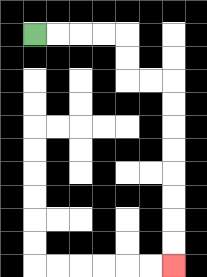{'start': '[1, 1]', 'end': '[7, 11]', 'path_directions': 'R,R,R,R,D,D,R,R,D,D,D,D,D,D,D,D', 'path_coordinates': '[[1, 1], [2, 1], [3, 1], [4, 1], [5, 1], [5, 2], [5, 3], [6, 3], [7, 3], [7, 4], [7, 5], [7, 6], [7, 7], [7, 8], [7, 9], [7, 10], [7, 11]]'}